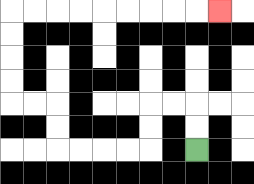{'start': '[8, 6]', 'end': '[9, 0]', 'path_directions': 'U,U,L,L,D,D,L,L,L,L,U,U,L,L,U,U,U,U,R,R,R,R,R,R,R,R,R', 'path_coordinates': '[[8, 6], [8, 5], [8, 4], [7, 4], [6, 4], [6, 5], [6, 6], [5, 6], [4, 6], [3, 6], [2, 6], [2, 5], [2, 4], [1, 4], [0, 4], [0, 3], [0, 2], [0, 1], [0, 0], [1, 0], [2, 0], [3, 0], [4, 0], [5, 0], [6, 0], [7, 0], [8, 0], [9, 0]]'}